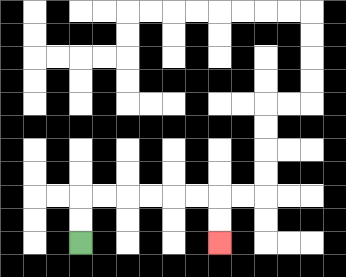{'start': '[3, 10]', 'end': '[9, 10]', 'path_directions': 'U,U,R,R,R,R,R,R,D,D', 'path_coordinates': '[[3, 10], [3, 9], [3, 8], [4, 8], [5, 8], [6, 8], [7, 8], [8, 8], [9, 8], [9, 9], [9, 10]]'}